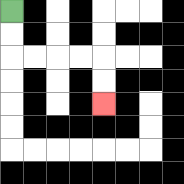{'start': '[0, 0]', 'end': '[4, 4]', 'path_directions': 'D,D,R,R,R,R,D,D', 'path_coordinates': '[[0, 0], [0, 1], [0, 2], [1, 2], [2, 2], [3, 2], [4, 2], [4, 3], [4, 4]]'}